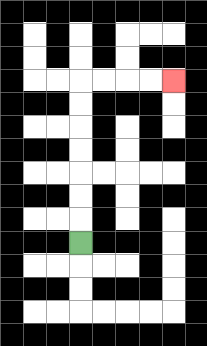{'start': '[3, 10]', 'end': '[7, 3]', 'path_directions': 'U,U,U,U,U,U,U,R,R,R,R', 'path_coordinates': '[[3, 10], [3, 9], [3, 8], [3, 7], [3, 6], [3, 5], [3, 4], [3, 3], [4, 3], [5, 3], [6, 3], [7, 3]]'}